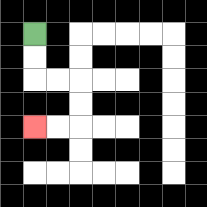{'start': '[1, 1]', 'end': '[1, 5]', 'path_directions': 'D,D,R,R,D,D,L,L', 'path_coordinates': '[[1, 1], [1, 2], [1, 3], [2, 3], [3, 3], [3, 4], [3, 5], [2, 5], [1, 5]]'}